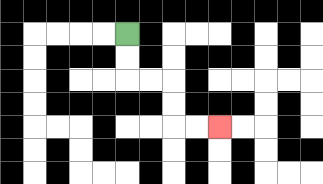{'start': '[5, 1]', 'end': '[9, 5]', 'path_directions': 'D,D,R,R,D,D,R,R', 'path_coordinates': '[[5, 1], [5, 2], [5, 3], [6, 3], [7, 3], [7, 4], [7, 5], [8, 5], [9, 5]]'}